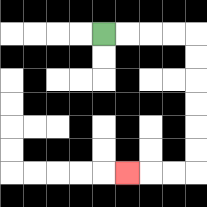{'start': '[4, 1]', 'end': '[5, 7]', 'path_directions': 'R,R,R,R,D,D,D,D,D,D,L,L,L', 'path_coordinates': '[[4, 1], [5, 1], [6, 1], [7, 1], [8, 1], [8, 2], [8, 3], [8, 4], [8, 5], [8, 6], [8, 7], [7, 7], [6, 7], [5, 7]]'}